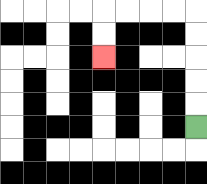{'start': '[8, 5]', 'end': '[4, 2]', 'path_directions': 'U,U,U,U,U,L,L,L,L,D,D', 'path_coordinates': '[[8, 5], [8, 4], [8, 3], [8, 2], [8, 1], [8, 0], [7, 0], [6, 0], [5, 0], [4, 0], [4, 1], [4, 2]]'}